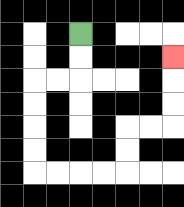{'start': '[3, 1]', 'end': '[7, 2]', 'path_directions': 'D,D,L,L,D,D,D,D,R,R,R,R,U,U,R,R,U,U,U', 'path_coordinates': '[[3, 1], [3, 2], [3, 3], [2, 3], [1, 3], [1, 4], [1, 5], [1, 6], [1, 7], [2, 7], [3, 7], [4, 7], [5, 7], [5, 6], [5, 5], [6, 5], [7, 5], [7, 4], [7, 3], [7, 2]]'}